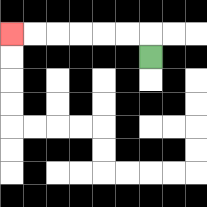{'start': '[6, 2]', 'end': '[0, 1]', 'path_directions': 'U,L,L,L,L,L,L', 'path_coordinates': '[[6, 2], [6, 1], [5, 1], [4, 1], [3, 1], [2, 1], [1, 1], [0, 1]]'}